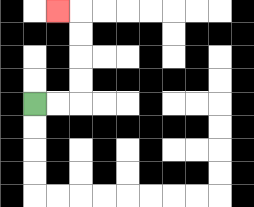{'start': '[1, 4]', 'end': '[2, 0]', 'path_directions': 'R,R,U,U,U,U,L', 'path_coordinates': '[[1, 4], [2, 4], [3, 4], [3, 3], [3, 2], [3, 1], [3, 0], [2, 0]]'}